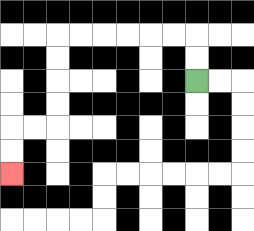{'start': '[8, 3]', 'end': '[0, 7]', 'path_directions': 'U,U,L,L,L,L,L,L,D,D,D,D,L,L,D,D', 'path_coordinates': '[[8, 3], [8, 2], [8, 1], [7, 1], [6, 1], [5, 1], [4, 1], [3, 1], [2, 1], [2, 2], [2, 3], [2, 4], [2, 5], [1, 5], [0, 5], [0, 6], [0, 7]]'}